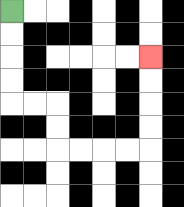{'start': '[0, 0]', 'end': '[6, 2]', 'path_directions': 'D,D,D,D,R,R,D,D,R,R,R,R,U,U,U,U', 'path_coordinates': '[[0, 0], [0, 1], [0, 2], [0, 3], [0, 4], [1, 4], [2, 4], [2, 5], [2, 6], [3, 6], [4, 6], [5, 6], [6, 6], [6, 5], [6, 4], [6, 3], [6, 2]]'}